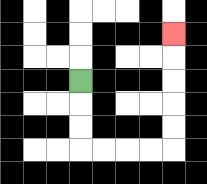{'start': '[3, 3]', 'end': '[7, 1]', 'path_directions': 'D,D,D,R,R,R,R,U,U,U,U,U', 'path_coordinates': '[[3, 3], [3, 4], [3, 5], [3, 6], [4, 6], [5, 6], [6, 6], [7, 6], [7, 5], [7, 4], [7, 3], [7, 2], [7, 1]]'}